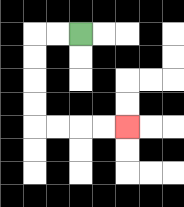{'start': '[3, 1]', 'end': '[5, 5]', 'path_directions': 'L,L,D,D,D,D,R,R,R,R', 'path_coordinates': '[[3, 1], [2, 1], [1, 1], [1, 2], [1, 3], [1, 4], [1, 5], [2, 5], [3, 5], [4, 5], [5, 5]]'}